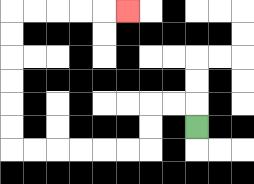{'start': '[8, 5]', 'end': '[5, 0]', 'path_directions': 'U,L,L,D,D,L,L,L,L,L,L,U,U,U,U,U,U,R,R,R,R,R', 'path_coordinates': '[[8, 5], [8, 4], [7, 4], [6, 4], [6, 5], [6, 6], [5, 6], [4, 6], [3, 6], [2, 6], [1, 6], [0, 6], [0, 5], [0, 4], [0, 3], [0, 2], [0, 1], [0, 0], [1, 0], [2, 0], [3, 0], [4, 0], [5, 0]]'}